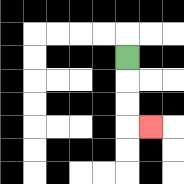{'start': '[5, 2]', 'end': '[6, 5]', 'path_directions': 'D,D,D,R', 'path_coordinates': '[[5, 2], [5, 3], [5, 4], [5, 5], [6, 5]]'}